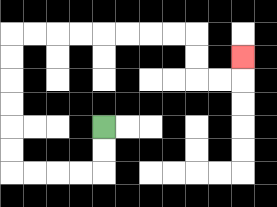{'start': '[4, 5]', 'end': '[10, 2]', 'path_directions': 'D,D,L,L,L,L,U,U,U,U,U,U,R,R,R,R,R,R,R,R,D,D,R,R,U', 'path_coordinates': '[[4, 5], [4, 6], [4, 7], [3, 7], [2, 7], [1, 7], [0, 7], [0, 6], [0, 5], [0, 4], [0, 3], [0, 2], [0, 1], [1, 1], [2, 1], [3, 1], [4, 1], [5, 1], [6, 1], [7, 1], [8, 1], [8, 2], [8, 3], [9, 3], [10, 3], [10, 2]]'}